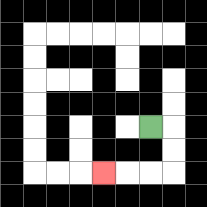{'start': '[6, 5]', 'end': '[4, 7]', 'path_directions': 'R,D,D,L,L,L', 'path_coordinates': '[[6, 5], [7, 5], [7, 6], [7, 7], [6, 7], [5, 7], [4, 7]]'}